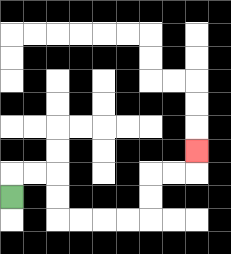{'start': '[0, 8]', 'end': '[8, 6]', 'path_directions': 'U,R,R,D,D,R,R,R,R,U,U,R,R,U', 'path_coordinates': '[[0, 8], [0, 7], [1, 7], [2, 7], [2, 8], [2, 9], [3, 9], [4, 9], [5, 9], [6, 9], [6, 8], [6, 7], [7, 7], [8, 7], [8, 6]]'}